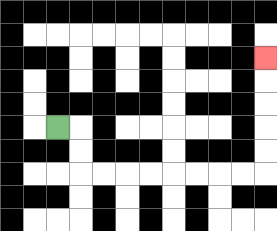{'start': '[2, 5]', 'end': '[11, 2]', 'path_directions': 'R,D,D,R,R,R,R,R,R,R,R,U,U,U,U,U', 'path_coordinates': '[[2, 5], [3, 5], [3, 6], [3, 7], [4, 7], [5, 7], [6, 7], [7, 7], [8, 7], [9, 7], [10, 7], [11, 7], [11, 6], [11, 5], [11, 4], [11, 3], [11, 2]]'}